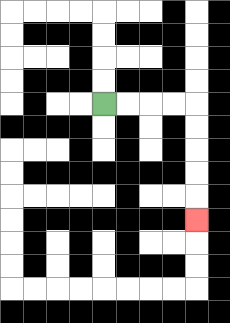{'start': '[4, 4]', 'end': '[8, 9]', 'path_directions': 'R,R,R,R,D,D,D,D,D', 'path_coordinates': '[[4, 4], [5, 4], [6, 4], [7, 4], [8, 4], [8, 5], [8, 6], [8, 7], [8, 8], [8, 9]]'}